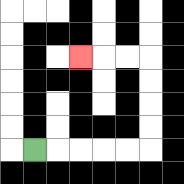{'start': '[1, 6]', 'end': '[3, 2]', 'path_directions': 'R,R,R,R,R,U,U,U,U,L,L,L', 'path_coordinates': '[[1, 6], [2, 6], [3, 6], [4, 6], [5, 6], [6, 6], [6, 5], [6, 4], [6, 3], [6, 2], [5, 2], [4, 2], [3, 2]]'}